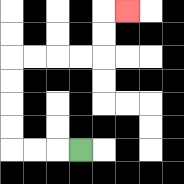{'start': '[3, 6]', 'end': '[5, 0]', 'path_directions': 'L,L,L,U,U,U,U,R,R,R,R,U,U,R', 'path_coordinates': '[[3, 6], [2, 6], [1, 6], [0, 6], [0, 5], [0, 4], [0, 3], [0, 2], [1, 2], [2, 2], [3, 2], [4, 2], [4, 1], [4, 0], [5, 0]]'}